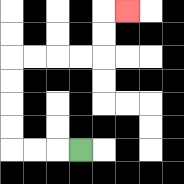{'start': '[3, 6]', 'end': '[5, 0]', 'path_directions': 'L,L,L,U,U,U,U,R,R,R,R,U,U,R', 'path_coordinates': '[[3, 6], [2, 6], [1, 6], [0, 6], [0, 5], [0, 4], [0, 3], [0, 2], [1, 2], [2, 2], [3, 2], [4, 2], [4, 1], [4, 0], [5, 0]]'}